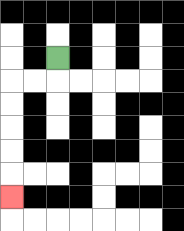{'start': '[2, 2]', 'end': '[0, 8]', 'path_directions': 'D,L,L,D,D,D,D,D', 'path_coordinates': '[[2, 2], [2, 3], [1, 3], [0, 3], [0, 4], [0, 5], [0, 6], [0, 7], [0, 8]]'}